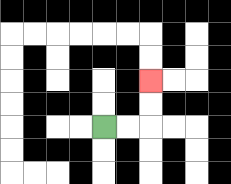{'start': '[4, 5]', 'end': '[6, 3]', 'path_directions': 'R,R,U,U', 'path_coordinates': '[[4, 5], [5, 5], [6, 5], [6, 4], [6, 3]]'}